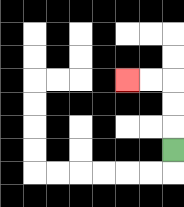{'start': '[7, 6]', 'end': '[5, 3]', 'path_directions': 'U,U,U,L,L', 'path_coordinates': '[[7, 6], [7, 5], [7, 4], [7, 3], [6, 3], [5, 3]]'}